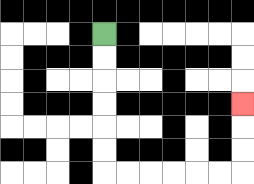{'start': '[4, 1]', 'end': '[10, 4]', 'path_directions': 'D,D,D,D,D,D,R,R,R,R,R,R,U,U,U', 'path_coordinates': '[[4, 1], [4, 2], [4, 3], [4, 4], [4, 5], [4, 6], [4, 7], [5, 7], [6, 7], [7, 7], [8, 7], [9, 7], [10, 7], [10, 6], [10, 5], [10, 4]]'}